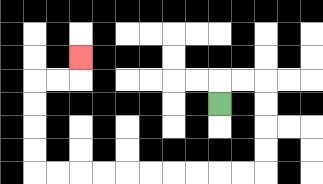{'start': '[9, 4]', 'end': '[3, 2]', 'path_directions': 'U,R,R,D,D,D,D,L,L,L,L,L,L,L,L,L,L,U,U,U,U,R,R,U', 'path_coordinates': '[[9, 4], [9, 3], [10, 3], [11, 3], [11, 4], [11, 5], [11, 6], [11, 7], [10, 7], [9, 7], [8, 7], [7, 7], [6, 7], [5, 7], [4, 7], [3, 7], [2, 7], [1, 7], [1, 6], [1, 5], [1, 4], [1, 3], [2, 3], [3, 3], [3, 2]]'}